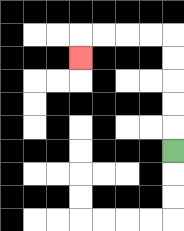{'start': '[7, 6]', 'end': '[3, 2]', 'path_directions': 'U,U,U,U,U,L,L,L,L,D', 'path_coordinates': '[[7, 6], [7, 5], [7, 4], [7, 3], [7, 2], [7, 1], [6, 1], [5, 1], [4, 1], [3, 1], [3, 2]]'}